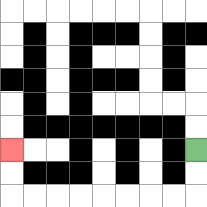{'start': '[8, 6]', 'end': '[0, 6]', 'path_directions': 'D,D,L,L,L,L,L,L,L,L,U,U', 'path_coordinates': '[[8, 6], [8, 7], [8, 8], [7, 8], [6, 8], [5, 8], [4, 8], [3, 8], [2, 8], [1, 8], [0, 8], [0, 7], [0, 6]]'}